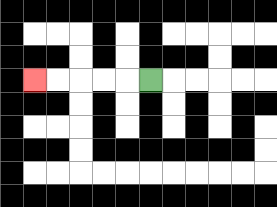{'start': '[6, 3]', 'end': '[1, 3]', 'path_directions': 'L,L,L,L,L', 'path_coordinates': '[[6, 3], [5, 3], [4, 3], [3, 3], [2, 3], [1, 3]]'}